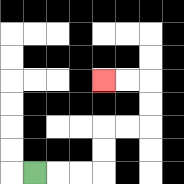{'start': '[1, 7]', 'end': '[4, 3]', 'path_directions': 'R,R,R,U,U,R,R,U,U,L,L', 'path_coordinates': '[[1, 7], [2, 7], [3, 7], [4, 7], [4, 6], [4, 5], [5, 5], [6, 5], [6, 4], [6, 3], [5, 3], [4, 3]]'}